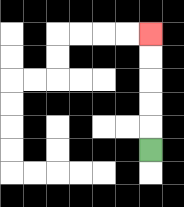{'start': '[6, 6]', 'end': '[6, 1]', 'path_directions': 'U,U,U,U,U', 'path_coordinates': '[[6, 6], [6, 5], [6, 4], [6, 3], [6, 2], [6, 1]]'}